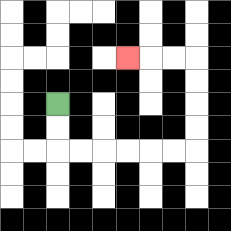{'start': '[2, 4]', 'end': '[5, 2]', 'path_directions': 'D,D,R,R,R,R,R,R,U,U,U,U,L,L,L', 'path_coordinates': '[[2, 4], [2, 5], [2, 6], [3, 6], [4, 6], [5, 6], [6, 6], [7, 6], [8, 6], [8, 5], [8, 4], [8, 3], [8, 2], [7, 2], [6, 2], [5, 2]]'}